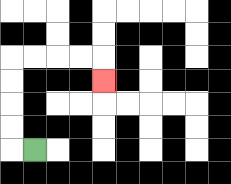{'start': '[1, 6]', 'end': '[4, 3]', 'path_directions': 'L,U,U,U,U,R,R,R,R,D', 'path_coordinates': '[[1, 6], [0, 6], [0, 5], [0, 4], [0, 3], [0, 2], [1, 2], [2, 2], [3, 2], [4, 2], [4, 3]]'}